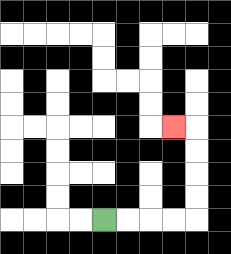{'start': '[4, 9]', 'end': '[7, 5]', 'path_directions': 'R,R,R,R,U,U,U,U,L', 'path_coordinates': '[[4, 9], [5, 9], [6, 9], [7, 9], [8, 9], [8, 8], [8, 7], [8, 6], [8, 5], [7, 5]]'}